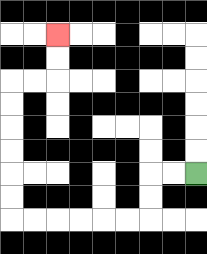{'start': '[8, 7]', 'end': '[2, 1]', 'path_directions': 'L,L,D,D,L,L,L,L,L,L,U,U,U,U,U,U,R,R,U,U', 'path_coordinates': '[[8, 7], [7, 7], [6, 7], [6, 8], [6, 9], [5, 9], [4, 9], [3, 9], [2, 9], [1, 9], [0, 9], [0, 8], [0, 7], [0, 6], [0, 5], [0, 4], [0, 3], [1, 3], [2, 3], [2, 2], [2, 1]]'}